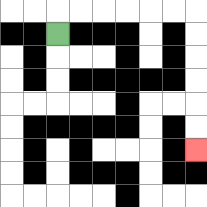{'start': '[2, 1]', 'end': '[8, 6]', 'path_directions': 'U,R,R,R,R,R,R,D,D,D,D,D,D', 'path_coordinates': '[[2, 1], [2, 0], [3, 0], [4, 0], [5, 0], [6, 0], [7, 0], [8, 0], [8, 1], [8, 2], [8, 3], [8, 4], [8, 5], [8, 6]]'}